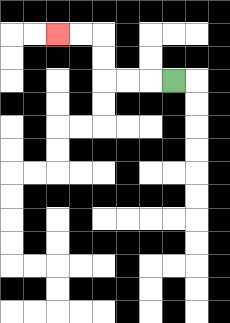{'start': '[7, 3]', 'end': '[2, 1]', 'path_directions': 'L,L,L,U,U,L,L', 'path_coordinates': '[[7, 3], [6, 3], [5, 3], [4, 3], [4, 2], [4, 1], [3, 1], [2, 1]]'}